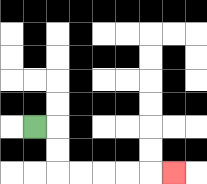{'start': '[1, 5]', 'end': '[7, 7]', 'path_directions': 'R,D,D,R,R,R,R,R', 'path_coordinates': '[[1, 5], [2, 5], [2, 6], [2, 7], [3, 7], [4, 7], [5, 7], [6, 7], [7, 7]]'}